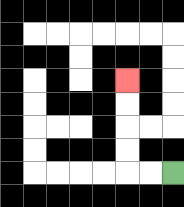{'start': '[7, 7]', 'end': '[5, 3]', 'path_directions': 'L,L,U,U,U,U', 'path_coordinates': '[[7, 7], [6, 7], [5, 7], [5, 6], [5, 5], [5, 4], [5, 3]]'}